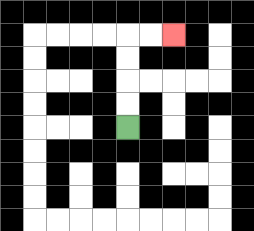{'start': '[5, 5]', 'end': '[7, 1]', 'path_directions': 'U,U,U,U,R,R', 'path_coordinates': '[[5, 5], [5, 4], [5, 3], [5, 2], [5, 1], [6, 1], [7, 1]]'}